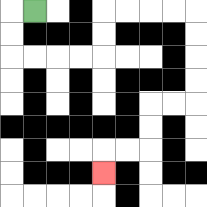{'start': '[1, 0]', 'end': '[4, 7]', 'path_directions': 'L,D,D,R,R,R,R,U,U,R,R,R,R,D,D,D,D,L,L,D,D,L,L,D', 'path_coordinates': '[[1, 0], [0, 0], [0, 1], [0, 2], [1, 2], [2, 2], [3, 2], [4, 2], [4, 1], [4, 0], [5, 0], [6, 0], [7, 0], [8, 0], [8, 1], [8, 2], [8, 3], [8, 4], [7, 4], [6, 4], [6, 5], [6, 6], [5, 6], [4, 6], [4, 7]]'}